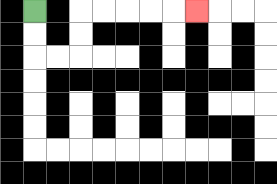{'start': '[1, 0]', 'end': '[8, 0]', 'path_directions': 'D,D,R,R,U,U,R,R,R,R,R', 'path_coordinates': '[[1, 0], [1, 1], [1, 2], [2, 2], [3, 2], [3, 1], [3, 0], [4, 0], [5, 0], [6, 0], [7, 0], [8, 0]]'}